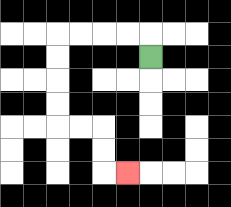{'start': '[6, 2]', 'end': '[5, 7]', 'path_directions': 'U,L,L,L,L,D,D,D,D,R,R,D,D,R', 'path_coordinates': '[[6, 2], [6, 1], [5, 1], [4, 1], [3, 1], [2, 1], [2, 2], [2, 3], [2, 4], [2, 5], [3, 5], [4, 5], [4, 6], [4, 7], [5, 7]]'}